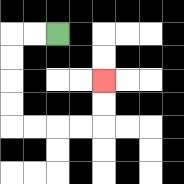{'start': '[2, 1]', 'end': '[4, 3]', 'path_directions': 'L,L,D,D,D,D,R,R,R,R,U,U', 'path_coordinates': '[[2, 1], [1, 1], [0, 1], [0, 2], [0, 3], [0, 4], [0, 5], [1, 5], [2, 5], [3, 5], [4, 5], [4, 4], [4, 3]]'}